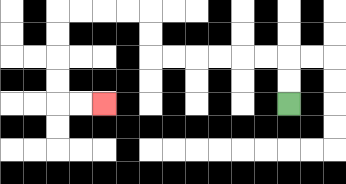{'start': '[12, 4]', 'end': '[4, 4]', 'path_directions': 'U,U,L,L,L,L,L,L,U,U,L,L,L,L,D,D,D,D,R,R', 'path_coordinates': '[[12, 4], [12, 3], [12, 2], [11, 2], [10, 2], [9, 2], [8, 2], [7, 2], [6, 2], [6, 1], [6, 0], [5, 0], [4, 0], [3, 0], [2, 0], [2, 1], [2, 2], [2, 3], [2, 4], [3, 4], [4, 4]]'}